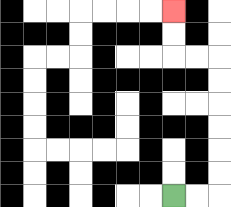{'start': '[7, 8]', 'end': '[7, 0]', 'path_directions': 'R,R,U,U,U,U,U,U,L,L,U,U', 'path_coordinates': '[[7, 8], [8, 8], [9, 8], [9, 7], [9, 6], [9, 5], [9, 4], [9, 3], [9, 2], [8, 2], [7, 2], [7, 1], [7, 0]]'}